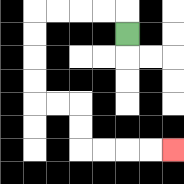{'start': '[5, 1]', 'end': '[7, 6]', 'path_directions': 'U,L,L,L,L,D,D,D,D,R,R,D,D,R,R,R,R', 'path_coordinates': '[[5, 1], [5, 0], [4, 0], [3, 0], [2, 0], [1, 0], [1, 1], [1, 2], [1, 3], [1, 4], [2, 4], [3, 4], [3, 5], [3, 6], [4, 6], [5, 6], [6, 6], [7, 6]]'}